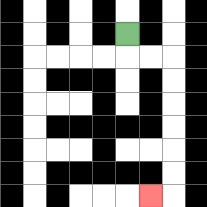{'start': '[5, 1]', 'end': '[6, 8]', 'path_directions': 'D,R,R,D,D,D,D,D,D,L', 'path_coordinates': '[[5, 1], [5, 2], [6, 2], [7, 2], [7, 3], [7, 4], [7, 5], [7, 6], [7, 7], [7, 8], [6, 8]]'}